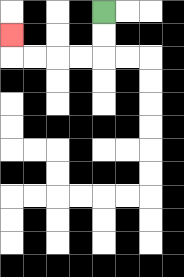{'start': '[4, 0]', 'end': '[0, 1]', 'path_directions': 'D,D,L,L,L,L,U', 'path_coordinates': '[[4, 0], [4, 1], [4, 2], [3, 2], [2, 2], [1, 2], [0, 2], [0, 1]]'}